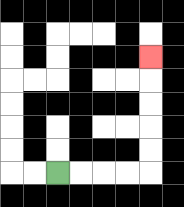{'start': '[2, 7]', 'end': '[6, 2]', 'path_directions': 'R,R,R,R,U,U,U,U,U', 'path_coordinates': '[[2, 7], [3, 7], [4, 7], [5, 7], [6, 7], [6, 6], [6, 5], [6, 4], [6, 3], [6, 2]]'}